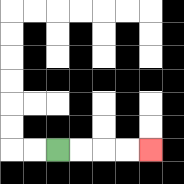{'start': '[2, 6]', 'end': '[6, 6]', 'path_directions': 'R,R,R,R', 'path_coordinates': '[[2, 6], [3, 6], [4, 6], [5, 6], [6, 6]]'}